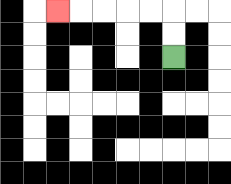{'start': '[7, 2]', 'end': '[2, 0]', 'path_directions': 'U,U,L,L,L,L,L', 'path_coordinates': '[[7, 2], [7, 1], [7, 0], [6, 0], [5, 0], [4, 0], [3, 0], [2, 0]]'}